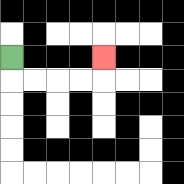{'start': '[0, 2]', 'end': '[4, 2]', 'path_directions': 'D,R,R,R,R,U', 'path_coordinates': '[[0, 2], [0, 3], [1, 3], [2, 3], [3, 3], [4, 3], [4, 2]]'}